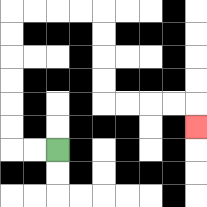{'start': '[2, 6]', 'end': '[8, 5]', 'path_directions': 'L,L,U,U,U,U,U,U,R,R,R,R,D,D,D,D,R,R,R,R,D', 'path_coordinates': '[[2, 6], [1, 6], [0, 6], [0, 5], [0, 4], [0, 3], [0, 2], [0, 1], [0, 0], [1, 0], [2, 0], [3, 0], [4, 0], [4, 1], [4, 2], [4, 3], [4, 4], [5, 4], [6, 4], [7, 4], [8, 4], [8, 5]]'}